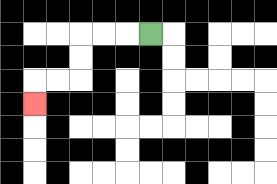{'start': '[6, 1]', 'end': '[1, 4]', 'path_directions': 'L,L,L,D,D,L,L,D', 'path_coordinates': '[[6, 1], [5, 1], [4, 1], [3, 1], [3, 2], [3, 3], [2, 3], [1, 3], [1, 4]]'}